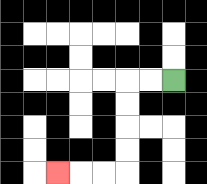{'start': '[7, 3]', 'end': '[2, 7]', 'path_directions': 'L,L,D,D,D,D,L,L,L', 'path_coordinates': '[[7, 3], [6, 3], [5, 3], [5, 4], [5, 5], [5, 6], [5, 7], [4, 7], [3, 7], [2, 7]]'}